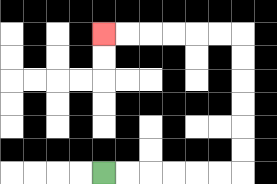{'start': '[4, 7]', 'end': '[4, 1]', 'path_directions': 'R,R,R,R,R,R,U,U,U,U,U,U,L,L,L,L,L,L', 'path_coordinates': '[[4, 7], [5, 7], [6, 7], [7, 7], [8, 7], [9, 7], [10, 7], [10, 6], [10, 5], [10, 4], [10, 3], [10, 2], [10, 1], [9, 1], [8, 1], [7, 1], [6, 1], [5, 1], [4, 1]]'}